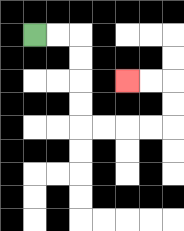{'start': '[1, 1]', 'end': '[5, 3]', 'path_directions': 'R,R,D,D,D,D,R,R,R,R,U,U,L,L', 'path_coordinates': '[[1, 1], [2, 1], [3, 1], [3, 2], [3, 3], [3, 4], [3, 5], [4, 5], [5, 5], [6, 5], [7, 5], [7, 4], [7, 3], [6, 3], [5, 3]]'}